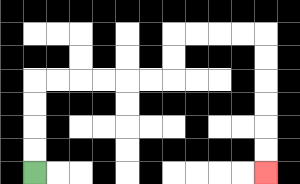{'start': '[1, 7]', 'end': '[11, 7]', 'path_directions': 'U,U,U,U,R,R,R,R,R,R,U,U,R,R,R,R,D,D,D,D,D,D', 'path_coordinates': '[[1, 7], [1, 6], [1, 5], [1, 4], [1, 3], [2, 3], [3, 3], [4, 3], [5, 3], [6, 3], [7, 3], [7, 2], [7, 1], [8, 1], [9, 1], [10, 1], [11, 1], [11, 2], [11, 3], [11, 4], [11, 5], [11, 6], [11, 7]]'}